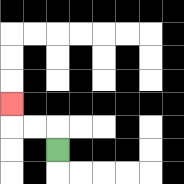{'start': '[2, 6]', 'end': '[0, 4]', 'path_directions': 'U,L,L,U', 'path_coordinates': '[[2, 6], [2, 5], [1, 5], [0, 5], [0, 4]]'}